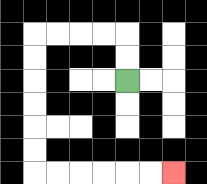{'start': '[5, 3]', 'end': '[7, 7]', 'path_directions': 'U,U,L,L,L,L,D,D,D,D,D,D,R,R,R,R,R,R', 'path_coordinates': '[[5, 3], [5, 2], [5, 1], [4, 1], [3, 1], [2, 1], [1, 1], [1, 2], [1, 3], [1, 4], [1, 5], [1, 6], [1, 7], [2, 7], [3, 7], [4, 7], [5, 7], [6, 7], [7, 7]]'}